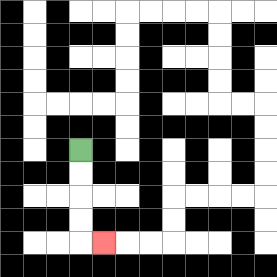{'start': '[3, 6]', 'end': '[4, 10]', 'path_directions': 'D,D,D,D,R', 'path_coordinates': '[[3, 6], [3, 7], [3, 8], [3, 9], [3, 10], [4, 10]]'}